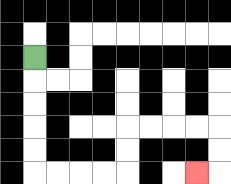{'start': '[1, 2]', 'end': '[8, 7]', 'path_directions': 'D,D,D,D,D,R,R,R,R,U,U,R,R,R,R,D,D,L', 'path_coordinates': '[[1, 2], [1, 3], [1, 4], [1, 5], [1, 6], [1, 7], [2, 7], [3, 7], [4, 7], [5, 7], [5, 6], [5, 5], [6, 5], [7, 5], [8, 5], [9, 5], [9, 6], [9, 7], [8, 7]]'}